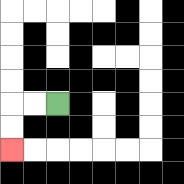{'start': '[2, 4]', 'end': '[0, 6]', 'path_directions': 'L,L,D,D', 'path_coordinates': '[[2, 4], [1, 4], [0, 4], [0, 5], [0, 6]]'}